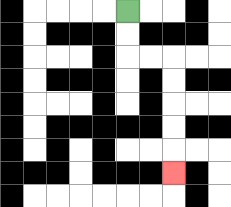{'start': '[5, 0]', 'end': '[7, 7]', 'path_directions': 'D,D,R,R,D,D,D,D,D', 'path_coordinates': '[[5, 0], [5, 1], [5, 2], [6, 2], [7, 2], [7, 3], [7, 4], [7, 5], [7, 6], [7, 7]]'}